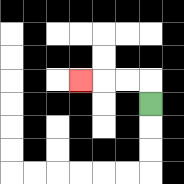{'start': '[6, 4]', 'end': '[3, 3]', 'path_directions': 'U,L,L,L', 'path_coordinates': '[[6, 4], [6, 3], [5, 3], [4, 3], [3, 3]]'}